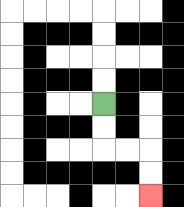{'start': '[4, 4]', 'end': '[6, 8]', 'path_directions': 'D,D,R,R,D,D', 'path_coordinates': '[[4, 4], [4, 5], [4, 6], [5, 6], [6, 6], [6, 7], [6, 8]]'}